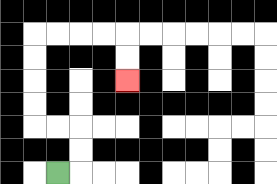{'start': '[2, 7]', 'end': '[5, 3]', 'path_directions': 'R,U,U,L,L,U,U,U,U,R,R,R,R,D,D', 'path_coordinates': '[[2, 7], [3, 7], [3, 6], [3, 5], [2, 5], [1, 5], [1, 4], [1, 3], [1, 2], [1, 1], [2, 1], [3, 1], [4, 1], [5, 1], [5, 2], [5, 3]]'}